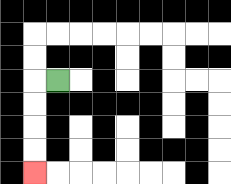{'start': '[2, 3]', 'end': '[1, 7]', 'path_directions': 'L,D,D,D,D', 'path_coordinates': '[[2, 3], [1, 3], [1, 4], [1, 5], [1, 6], [1, 7]]'}